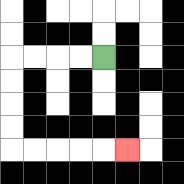{'start': '[4, 2]', 'end': '[5, 6]', 'path_directions': 'L,L,L,L,D,D,D,D,R,R,R,R,R', 'path_coordinates': '[[4, 2], [3, 2], [2, 2], [1, 2], [0, 2], [0, 3], [0, 4], [0, 5], [0, 6], [1, 6], [2, 6], [3, 6], [4, 6], [5, 6]]'}